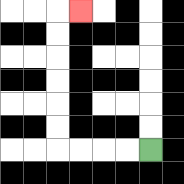{'start': '[6, 6]', 'end': '[3, 0]', 'path_directions': 'L,L,L,L,U,U,U,U,U,U,R', 'path_coordinates': '[[6, 6], [5, 6], [4, 6], [3, 6], [2, 6], [2, 5], [2, 4], [2, 3], [2, 2], [2, 1], [2, 0], [3, 0]]'}